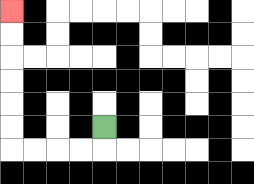{'start': '[4, 5]', 'end': '[0, 0]', 'path_directions': 'D,L,L,L,L,U,U,U,U,U,U', 'path_coordinates': '[[4, 5], [4, 6], [3, 6], [2, 6], [1, 6], [0, 6], [0, 5], [0, 4], [0, 3], [0, 2], [0, 1], [0, 0]]'}